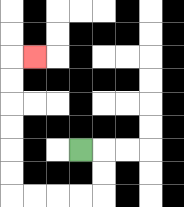{'start': '[3, 6]', 'end': '[1, 2]', 'path_directions': 'R,D,D,L,L,L,L,U,U,U,U,U,U,R', 'path_coordinates': '[[3, 6], [4, 6], [4, 7], [4, 8], [3, 8], [2, 8], [1, 8], [0, 8], [0, 7], [0, 6], [0, 5], [0, 4], [0, 3], [0, 2], [1, 2]]'}